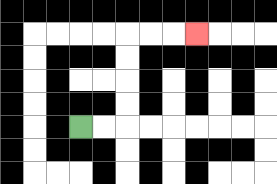{'start': '[3, 5]', 'end': '[8, 1]', 'path_directions': 'R,R,U,U,U,U,R,R,R', 'path_coordinates': '[[3, 5], [4, 5], [5, 5], [5, 4], [5, 3], [5, 2], [5, 1], [6, 1], [7, 1], [8, 1]]'}